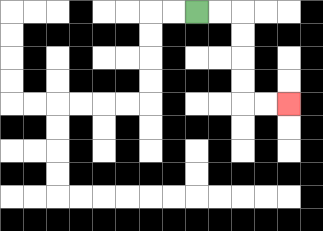{'start': '[8, 0]', 'end': '[12, 4]', 'path_directions': 'R,R,D,D,D,D,R,R', 'path_coordinates': '[[8, 0], [9, 0], [10, 0], [10, 1], [10, 2], [10, 3], [10, 4], [11, 4], [12, 4]]'}